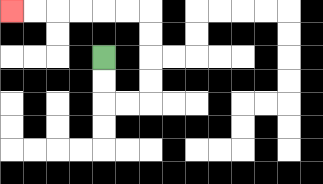{'start': '[4, 2]', 'end': '[0, 0]', 'path_directions': 'D,D,R,R,U,U,U,U,L,L,L,L,L,L', 'path_coordinates': '[[4, 2], [4, 3], [4, 4], [5, 4], [6, 4], [6, 3], [6, 2], [6, 1], [6, 0], [5, 0], [4, 0], [3, 0], [2, 0], [1, 0], [0, 0]]'}